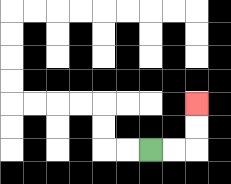{'start': '[6, 6]', 'end': '[8, 4]', 'path_directions': 'R,R,U,U', 'path_coordinates': '[[6, 6], [7, 6], [8, 6], [8, 5], [8, 4]]'}